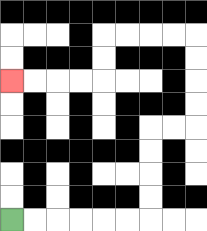{'start': '[0, 9]', 'end': '[0, 3]', 'path_directions': 'R,R,R,R,R,R,U,U,U,U,R,R,U,U,U,U,L,L,L,L,D,D,L,L,L,L', 'path_coordinates': '[[0, 9], [1, 9], [2, 9], [3, 9], [4, 9], [5, 9], [6, 9], [6, 8], [6, 7], [6, 6], [6, 5], [7, 5], [8, 5], [8, 4], [8, 3], [8, 2], [8, 1], [7, 1], [6, 1], [5, 1], [4, 1], [4, 2], [4, 3], [3, 3], [2, 3], [1, 3], [0, 3]]'}